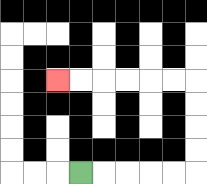{'start': '[3, 7]', 'end': '[2, 3]', 'path_directions': 'R,R,R,R,R,U,U,U,U,L,L,L,L,L,L', 'path_coordinates': '[[3, 7], [4, 7], [5, 7], [6, 7], [7, 7], [8, 7], [8, 6], [8, 5], [8, 4], [8, 3], [7, 3], [6, 3], [5, 3], [4, 3], [3, 3], [2, 3]]'}